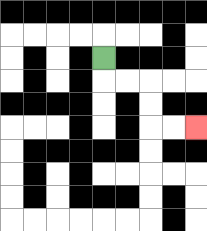{'start': '[4, 2]', 'end': '[8, 5]', 'path_directions': 'D,R,R,D,D,R,R', 'path_coordinates': '[[4, 2], [4, 3], [5, 3], [6, 3], [6, 4], [6, 5], [7, 5], [8, 5]]'}